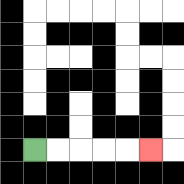{'start': '[1, 6]', 'end': '[6, 6]', 'path_directions': 'R,R,R,R,R', 'path_coordinates': '[[1, 6], [2, 6], [3, 6], [4, 6], [5, 6], [6, 6]]'}